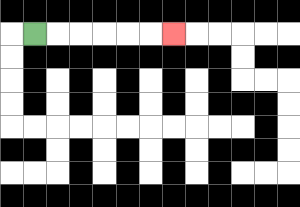{'start': '[1, 1]', 'end': '[7, 1]', 'path_directions': 'R,R,R,R,R,R', 'path_coordinates': '[[1, 1], [2, 1], [3, 1], [4, 1], [5, 1], [6, 1], [7, 1]]'}